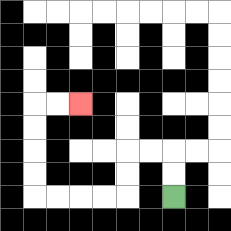{'start': '[7, 8]', 'end': '[3, 4]', 'path_directions': 'U,U,L,L,D,D,L,L,L,L,U,U,U,U,R,R', 'path_coordinates': '[[7, 8], [7, 7], [7, 6], [6, 6], [5, 6], [5, 7], [5, 8], [4, 8], [3, 8], [2, 8], [1, 8], [1, 7], [1, 6], [1, 5], [1, 4], [2, 4], [3, 4]]'}